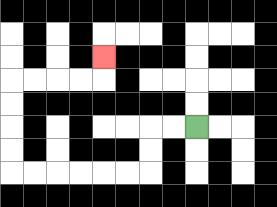{'start': '[8, 5]', 'end': '[4, 2]', 'path_directions': 'L,L,D,D,L,L,L,L,L,L,U,U,U,U,R,R,R,R,U', 'path_coordinates': '[[8, 5], [7, 5], [6, 5], [6, 6], [6, 7], [5, 7], [4, 7], [3, 7], [2, 7], [1, 7], [0, 7], [0, 6], [0, 5], [0, 4], [0, 3], [1, 3], [2, 3], [3, 3], [4, 3], [4, 2]]'}